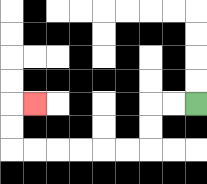{'start': '[8, 4]', 'end': '[1, 4]', 'path_directions': 'L,L,D,D,L,L,L,L,L,L,U,U,R', 'path_coordinates': '[[8, 4], [7, 4], [6, 4], [6, 5], [6, 6], [5, 6], [4, 6], [3, 6], [2, 6], [1, 6], [0, 6], [0, 5], [0, 4], [1, 4]]'}